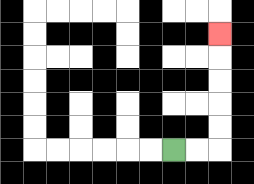{'start': '[7, 6]', 'end': '[9, 1]', 'path_directions': 'R,R,U,U,U,U,U', 'path_coordinates': '[[7, 6], [8, 6], [9, 6], [9, 5], [9, 4], [9, 3], [9, 2], [9, 1]]'}